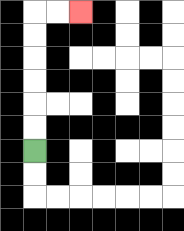{'start': '[1, 6]', 'end': '[3, 0]', 'path_directions': 'U,U,U,U,U,U,R,R', 'path_coordinates': '[[1, 6], [1, 5], [1, 4], [1, 3], [1, 2], [1, 1], [1, 0], [2, 0], [3, 0]]'}